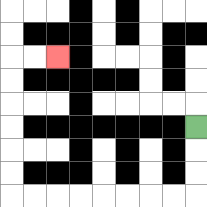{'start': '[8, 5]', 'end': '[2, 2]', 'path_directions': 'D,D,D,L,L,L,L,L,L,L,L,U,U,U,U,U,U,R,R', 'path_coordinates': '[[8, 5], [8, 6], [8, 7], [8, 8], [7, 8], [6, 8], [5, 8], [4, 8], [3, 8], [2, 8], [1, 8], [0, 8], [0, 7], [0, 6], [0, 5], [0, 4], [0, 3], [0, 2], [1, 2], [2, 2]]'}